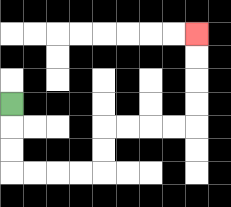{'start': '[0, 4]', 'end': '[8, 1]', 'path_directions': 'D,D,D,R,R,R,R,U,U,R,R,R,R,U,U,U,U', 'path_coordinates': '[[0, 4], [0, 5], [0, 6], [0, 7], [1, 7], [2, 7], [3, 7], [4, 7], [4, 6], [4, 5], [5, 5], [6, 5], [7, 5], [8, 5], [8, 4], [8, 3], [8, 2], [8, 1]]'}